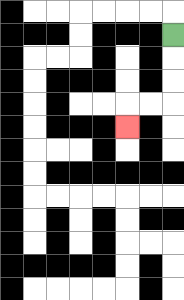{'start': '[7, 1]', 'end': '[5, 5]', 'path_directions': 'D,D,D,L,L,D', 'path_coordinates': '[[7, 1], [7, 2], [7, 3], [7, 4], [6, 4], [5, 4], [5, 5]]'}